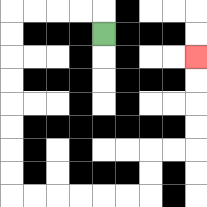{'start': '[4, 1]', 'end': '[8, 2]', 'path_directions': 'U,L,L,L,L,D,D,D,D,D,D,D,D,R,R,R,R,R,R,U,U,R,R,U,U,U,U', 'path_coordinates': '[[4, 1], [4, 0], [3, 0], [2, 0], [1, 0], [0, 0], [0, 1], [0, 2], [0, 3], [0, 4], [0, 5], [0, 6], [0, 7], [0, 8], [1, 8], [2, 8], [3, 8], [4, 8], [5, 8], [6, 8], [6, 7], [6, 6], [7, 6], [8, 6], [8, 5], [8, 4], [8, 3], [8, 2]]'}